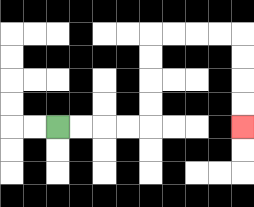{'start': '[2, 5]', 'end': '[10, 5]', 'path_directions': 'R,R,R,R,U,U,U,U,R,R,R,R,D,D,D,D', 'path_coordinates': '[[2, 5], [3, 5], [4, 5], [5, 5], [6, 5], [6, 4], [6, 3], [6, 2], [6, 1], [7, 1], [8, 1], [9, 1], [10, 1], [10, 2], [10, 3], [10, 4], [10, 5]]'}